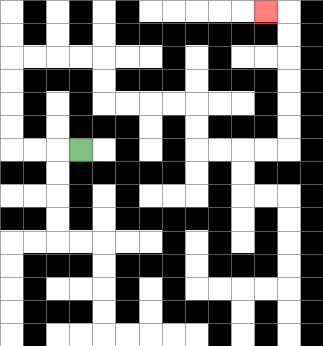{'start': '[3, 6]', 'end': '[11, 0]', 'path_directions': 'L,L,L,U,U,U,U,R,R,R,R,D,D,R,R,R,R,D,D,R,R,R,R,U,U,U,U,U,U,L', 'path_coordinates': '[[3, 6], [2, 6], [1, 6], [0, 6], [0, 5], [0, 4], [0, 3], [0, 2], [1, 2], [2, 2], [3, 2], [4, 2], [4, 3], [4, 4], [5, 4], [6, 4], [7, 4], [8, 4], [8, 5], [8, 6], [9, 6], [10, 6], [11, 6], [12, 6], [12, 5], [12, 4], [12, 3], [12, 2], [12, 1], [12, 0], [11, 0]]'}